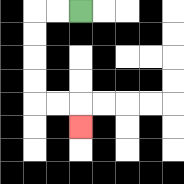{'start': '[3, 0]', 'end': '[3, 5]', 'path_directions': 'L,L,D,D,D,D,R,R,D', 'path_coordinates': '[[3, 0], [2, 0], [1, 0], [1, 1], [1, 2], [1, 3], [1, 4], [2, 4], [3, 4], [3, 5]]'}